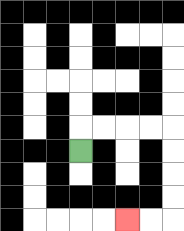{'start': '[3, 6]', 'end': '[5, 9]', 'path_directions': 'U,R,R,R,R,D,D,D,D,L,L', 'path_coordinates': '[[3, 6], [3, 5], [4, 5], [5, 5], [6, 5], [7, 5], [7, 6], [7, 7], [7, 8], [7, 9], [6, 9], [5, 9]]'}